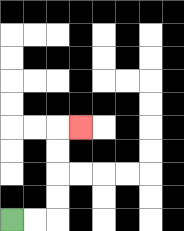{'start': '[0, 9]', 'end': '[3, 5]', 'path_directions': 'R,R,U,U,U,U,R', 'path_coordinates': '[[0, 9], [1, 9], [2, 9], [2, 8], [2, 7], [2, 6], [2, 5], [3, 5]]'}